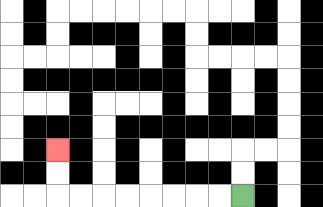{'start': '[10, 8]', 'end': '[2, 6]', 'path_directions': 'L,L,L,L,L,L,L,L,U,U', 'path_coordinates': '[[10, 8], [9, 8], [8, 8], [7, 8], [6, 8], [5, 8], [4, 8], [3, 8], [2, 8], [2, 7], [2, 6]]'}